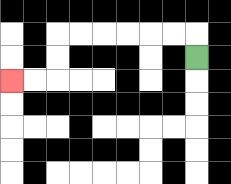{'start': '[8, 2]', 'end': '[0, 3]', 'path_directions': 'U,L,L,L,L,L,L,D,D,L,L', 'path_coordinates': '[[8, 2], [8, 1], [7, 1], [6, 1], [5, 1], [4, 1], [3, 1], [2, 1], [2, 2], [2, 3], [1, 3], [0, 3]]'}